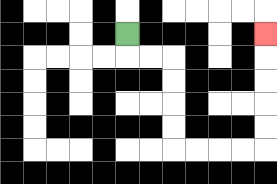{'start': '[5, 1]', 'end': '[11, 1]', 'path_directions': 'D,R,R,D,D,D,D,R,R,R,R,U,U,U,U,U', 'path_coordinates': '[[5, 1], [5, 2], [6, 2], [7, 2], [7, 3], [7, 4], [7, 5], [7, 6], [8, 6], [9, 6], [10, 6], [11, 6], [11, 5], [11, 4], [11, 3], [11, 2], [11, 1]]'}